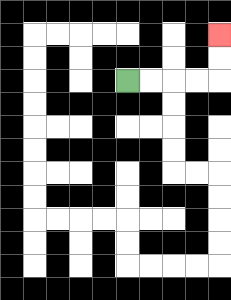{'start': '[5, 3]', 'end': '[9, 1]', 'path_directions': 'R,R,R,R,U,U', 'path_coordinates': '[[5, 3], [6, 3], [7, 3], [8, 3], [9, 3], [9, 2], [9, 1]]'}